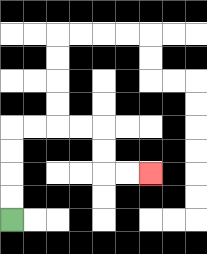{'start': '[0, 9]', 'end': '[6, 7]', 'path_directions': 'U,U,U,U,R,R,R,R,D,D,R,R', 'path_coordinates': '[[0, 9], [0, 8], [0, 7], [0, 6], [0, 5], [1, 5], [2, 5], [3, 5], [4, 5], [4, 6], [4, 7], [5, 7], [6, 7]]'}